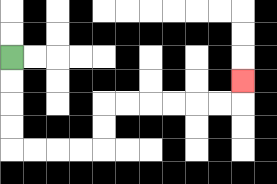{'start': '[0, 2]', 'end': '[10, 3]', 'path_directions': 'D,D,D,D,R,R,R,R,U,U,R,R,R,R,R,R,U', 'path_coordinates': '[[0, 2], [0, 3], [0, 4], [0, 5], [0, 6], [1, 6], [2, 6], [3, 6], [4, 6], [4, 5], [4, 4], [5, 4], [6, 4], [7, 4], [8, 4], [9, 4], [10, 4], [10, 3]]'}